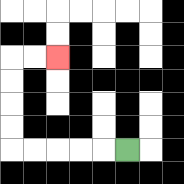{'start': '[5, 6]', 'end': '[2, 2]', 'path_directions': 'L,L,L,L,L,U,U,U,U,R,R', 'path_coordinates': '[[5, 6], [4, 6], [3, 6], [2, 6], [1, 6], [0, 6], [0, 5], [0, 4], [0, 3], [0, 2], [1, 2], [2, 2]]'}